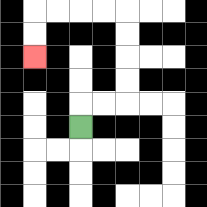{'start': '[3, 5]', 'end': '[1, 2]', 'path_directions': 'U,R,R,U,U,U,U,L,L,L,L,D,D', 'path_coordinates': '[[3, 5], [3, 4], [4, 4], [5, 4], [5, 3], [5, 2], [5, 1], [5, 0], [4, 0], [3, 0], [2, 0], [1, 0], [1, 1], [1, 2]]'}